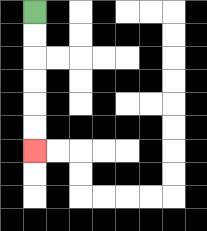{'start': '[1, 0]', 'end': '[1, 6]', 'path_directions': 'D,D,D,D,D,D', 'path_coordinates': '[[1, 0], [1, 1], [1, 2], [1, 3], [1, 4], [1, 5], [1, 6]]'}